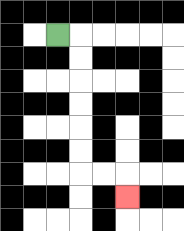{'start': '[2, 1]', 'end': '[5, 8]', 'path_directions': 'R,D,D,D,D,D,D,R,R,D', 'path_coordinates': '[[2, 1], [3, 1], [3, 2], [3, 3], [3, 4], [3, 5], [3, 6], [3, 7], [4, 7], [5, 7], [5, 8]]'}